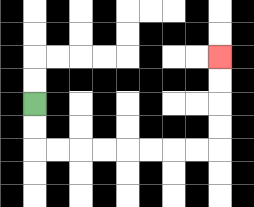{'start': '[1, 4]', 'end': '[9, 2]', 'path_directions': 'D,D,R,R,R,R,R,R,R,R,U,U,U,U', 'path_coordinates': '[[1, 4], [1, 5], [1, 6], [2, 6], [3, 6], [4, 6], [5, 6], [6, 6], [7, 6], [8, 6], [9, 6], [9, 5], [9, 4], [9, 3], [9, 2]]'}